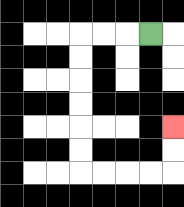{'start': '[6, 1]', 'end': '[7, 5]', 'path_directions': 'L,L,L,D,D,D,D,D,D,R,R,R,R,U,U', 'path_coordinates': '[[6, 1], [5, 1], [4, 1], [3, 1], [3, 2], [3, 3], [3, 4], [3, 5], [3, 6], [3, 7], [4, 7], [5, 7], [6, 7], [7, 7], [7, 6], [7, 5]]'}